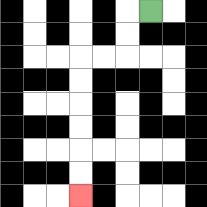{'start': '[6, 0]', 'end': '[3, 8]', 'path_directions': 'L,D,D,L,L,D,D,D,D,D,D', 'path_coordinates': '[[6, 0], [5, 0], [5, 1], [5, 2], [4, 2], [3, 2], [3, 3], [3, 4], [3, 5], [3, 6], [3, 7], [3, 8]]'}